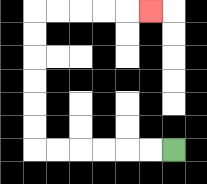{'start': '[7, 6]', 'end': '[6, 0]', 'path_directions': 'L,L,L,L,L,L,U,U,U,U,U,U,R,R,R,R,R', 'path_coordinates': '[[7, 6], [6, 6], [5, 6], [4, 6], [3, 6], [2, 6], [1, 6], [1, 5], [1, 4], [1, 3], [1, 2], [1, 1], [1, 0], [2, 0], [3, 0], [4, 0], [5, 0], [6, 0]]'}